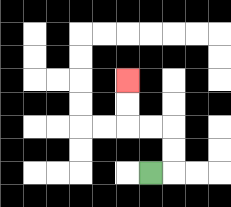{'start': '[6, 7]', 'end': '[5, 3]', 'path_directions': 'R,U,U,L,L,U,U', 'path_coordinates': '[[6, 7], [7, 7], [7, 6], [7, 5], [6, 5], [5, 5], [5, 4], [5, 3]]'}